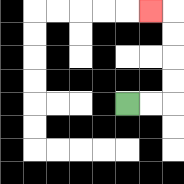{'start': '[5, 4]', 'end': '[6, 0]', 'path_directions': 'R,R,U,U,U,U,L', 'path_coordinates': '[[5, 4], [6, 4], [7, 4], [7, 3], [7, 2], [7, 1], [7, 0], [6, 0]]'}